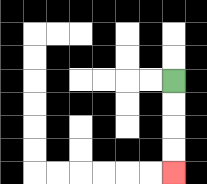{'start': '[7, 3]', 'end': '[7, 7]', 'path_directions': 'D,D,D,D', 'path_coordinates': '[[7, 3], [7, 4], [7, 5], [7, 6], [7, 7]]'}